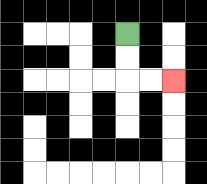{'start': '[5, 1]', 'end': '[7, 3]', 'path_directions': 'D,D,R,R', 'path_coordinates': '[[5, 1], [5, 2], [5, 3], [6, 3], [7, 3]]'}